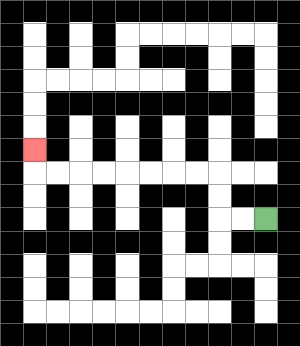{'start': '[11, 9]', 'end': '[1, 6]', 'path_directions': 'L,L,U,U,L,L,L,L,L,L,L,L,U', 'path_coordinates': '[[11, 9], [10, 9], [9, 9], [9, 8], [9, 7], [8, 7], [7, 7], [6, 7], [5, 7], [4, 7], [3, 7], [2, 7], [1, 7], [1, 6]]'}